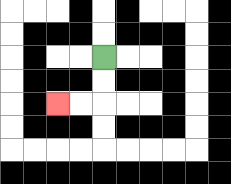{'start': '[4, 2]', 'end': '[2, 4]', 'path_directions': 'D,D,L,L', 'path_coordinates': '[[4, 2], [4, 3], [4, 4], [3, 4], [2, 4]]'}